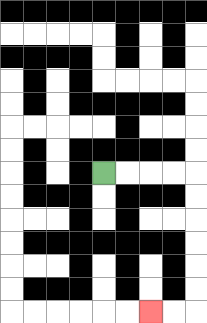{'start': '[4, 7]', 'end': '[6, 13]', 'path_directions': 'R,R,R,R,D,D,D,D,D,D,L,L', 'path_coordinates': '[[4, 7], [5, 7], [6, 7], [7, 7], [8, 7], [8, 8], [8, 9], [8, 10], [8, 11], [8, 12], [8, 13], [7, 13], [6, 13]]'}